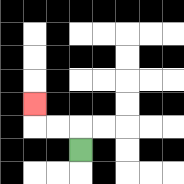{'start': '[3, 6]', 'end': '[1, 4]', 'path_directions': 'U,L,L,U', 'path_coordinates': '[[3, 6], [3, 5], [2, 5], [1, 5], [1, 4]]'}